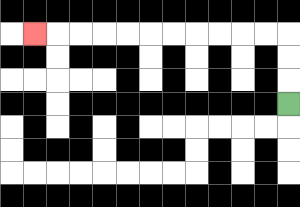{'start': '[12, 4]', 'end': '[1, 1]', 'path_directions': 'U,U,U,L,L,L,L,L,L,L,L,L,L,L', 'path_coordinates': '[[12, 4], [12, 3], [12, 2], [12, 1], [11, 1], [10, 1], [9, 1], [8, 1], [7, 1], [6, 1], [5, 1], [4, 1], [3, 1], [2, 1], [1, 1]]'}